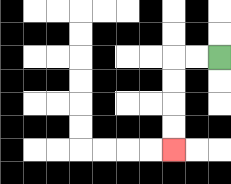{'start': '[9, 2]', 'end': '[7, 6]', 'path_directions': 'L,L,D,D,D,D', 'path_coordinates': '[[9, 2], [8, 2], [7, 2], [7, 3], [7, 4], [7, 5], [7, 6]]'}